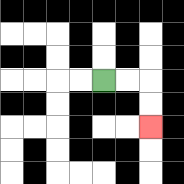{'start': '[4, 3]', 'end': '[6, 5]', 'path_directions': 'R,R,D,D', 'path_coordinates': '[[4, 3], [5, 3], [6, 3], [6, 4], [6, 5]]'}